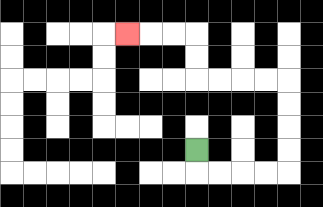{'start': '[8, 6]', 'end': '[5, 1]', 'path_directions': 'D,R,R,R,R,U,U,U,U,L,L,L,L,U,U,L,L,L', 'path_coordinates': '[[8, 6], [8, 7], [9, 7], [10, 7], [11, 7], [12, 7], [12, 6], [12, 5], [12, 4], [12, 3], [11, 3], [10, 3], [9, 3], [8, 3], [8, 2], [8, 1], [7, 1], [6, 1], [5, 1]]'}